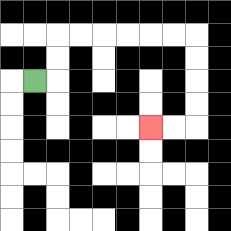{'start': '[1, 3]', 'end': '[6, 5]', 'path_directions': 'R,U,U,R,R,R,R,R,R,D,D,D,D,L,L', 'path_coordinates': '[[1, 3], [2, 3], [2, 2], [2, 1], [3, 1], [4, 1], [5, 1], [6, 1], [7, 1], [8, 1], [8, 2], [8, 3], [8, 4], [8, 5], [7, 5], [6, 5]]'}